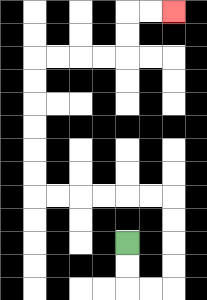{'start': '[5, 10]', 'end': '[7, 0]', 'path_directions': 'D,D,R,R,U,U,U,U,L,L,L,L,L,L,U,U,U,U,U,U,R,R,R,R,U,U,R,R', 'path_coordinates': '[[5, 10], [5, 11], [5, 12], [6, 12], [7, 12], [7, 11], [7, 10], [7, 9], [7, 8], [6, 8], [5, 8], [4, 8], [3, 8], [2, 8], [1, 8], [1, 7], [1, 6], [1, 5], [1, 4], [1, 3], [1, 2], [2, 2], [3, 2], [4, 2], [5, 2], [5, 1], [5, 0], [6, 0], [7, 0]]'}